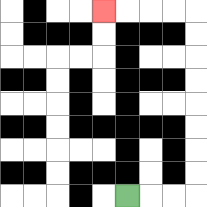{'start': '[5, 8]', 'end': '[4, 0]', 'path_directions': 'R,R,R,U,U,U,U,U,U,U,U,L,L,L,L', 'path_coordinates': '[[5, 8], [6, 8], [7, 8], [8, 8], [8, 7], [8, 6], [8, 5], [8, 4], [8, 3], [8, 2], [8, 1], [8, 0], [7, 0], [6, 0], [5, 0], [4, 0]]'}